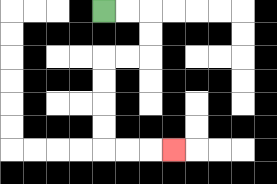{'start': '[4, 0]', 'end': '[7, 6]', 'path_directions': 'R,R,D,D,L,L,D,D,D,D,R,R,R', 'path_coordinates': '[[4, 0], [5, 0], [6, 0], [6, 1], [6, 2], [5, 2], [4, 2], [4, 3], [4, 4], [4, 5], [4, 6], [5, 6], [6, 6], [7, 6]]'}